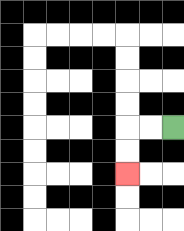{'start': '[7, 5]', 'end': '[5, 7]', 'path_directions': 'L,L,D,D', 'path_coordinates': '[[7, 5], [6, 5], [5, 5], [5, 6], [5, 7]]'}